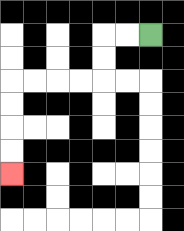{'start': '[6, 1]', 'end': '[0, 7]', 'path_directions': 'L,L,D,D,L,L,L,L,D,D,D,D', 'path_coordinates': '[[6, 1], [5, 1], [4, 1], [4, 2], [4, 3], [3, 3], [2, 3], [1, 3], [0, 3], [0, 4], [0, 5], [0, 6], [0, 7]]'}